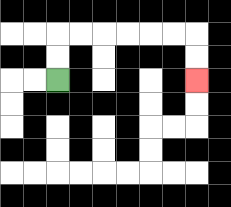{'start': '[2, 3]', 'end': '[8, 3]', 'path_directions': 'U,U,R,R,R,R,R,R,D,D', 'path_coordinates': '[[2, 3], [2, 2], [2, 1], [3, 1], [4, 1], [5, 1], [6, 1], [7, 1], [8, 1], [8, 2], [8, 3]]'}